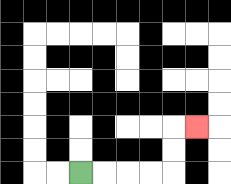{'start': '[3, 7]', 'end': '[8, 5]', 'path_directions': 'R,R,R,R,U,U,R', 'path_coordinates': '[[3, 7], [4, 7], [5, 7], [6, 7], [7, 7], [7, 6], [7, 5], [8, 5]]'}